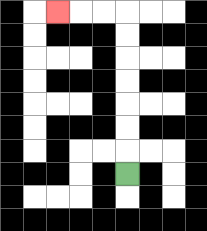{'start': '[5, 7]', 'end': '[2, 0]', 'path_directions': 'U,U,U,U,U,U,U,L,L,L', 'path_coordinates': '[[5, 7], [5, 6], [5, 5], [5, 4], [5, 3], [5, 2], [5, 1], [5, 0], [4, 0], [3, 0], [2, 0]]'}